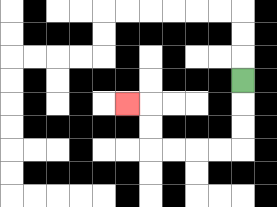{'start': '[10, 3]', 'end': '[5, 4]', 'path_directions': 'D,D,D,L,L,L,L,U,U,L', 'path_coordinates': '[[10, 3], [10, 4], [10, 5], [10, 6], [9, 6], [8, 6], [7, 6], [6, 6], [6, 5], [6, 4], [5, 4]]'}